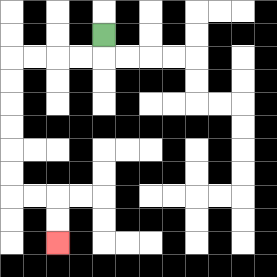{'start': '[4, 1]', 'end': '[2, 10]', 'path_directions': 'D,L,L,L,L,D,D,D,D,D,D,R,R,D,D', 'path_coordinates': '[[4, 1], [4, 2], [3, 2], [2, 2], [1, 2], [0, 2], [0, 3], [0, 4], [0, 5], [0, 6], [0, 7], [0, 8], [1, 8], [2, 8], [2, 9], [2, 10]]'}